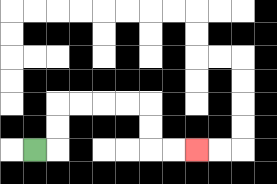{'start': '[1, 6]', 'end': '[8, 6]', 'path_directions': 'R,U,U,R,R,R,R,D,D,R,R', 'path_coordinates': '[[1, 6], [2, 6], [2, 5], [2, 4], [3, 4], [4, 4], [5, 4], [6, 4], [6, 5], [6, 6], [7, 6], [8, 6]]'}